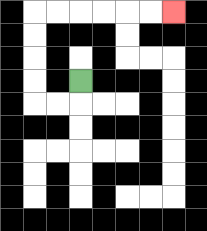{'start': '[3, 3]', 'end': '[7, 0]', 'path_directions': 'D,L,L,U,U,U,U,R,R,R,R,R,R', 'path_coordinates': '[[3, 3], [3, 4], [2, 4], [1, 4], [1, 3], [1, 2], [1, 1], [1, 0], [2, 0], [3, 0], [4, 0], [5, 0], [6, 0], [7, 0]]'}